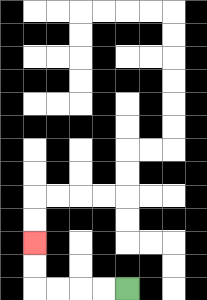{'start': '[5, 12]', 'end': '[1, 10]', 'path_directions': 'L,L,L,L,U,U', 'path_coordinates': '[[5, 12], [4, 12], [3, 12], [2, 12], [1, 12], [1, 11], [1, 10]]'}